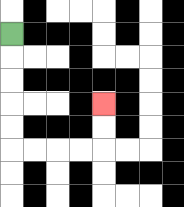{'start': '[0, 1]', 'end': '[4, 4]', 'path_directions': 'D,D,D,D,D,R,R,R,R,U,U', 'path_coordinates': '[[0, 1], [0, 2], [0, 3], [0, 4], [0, 5], [0, 6], [1, 6], [2, 6], [3, 6], [4, 6], [4, 5], [4, 4]]'}